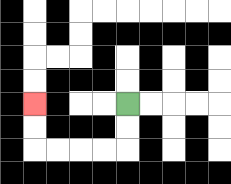{'start': '[5, 4]', 'end': '[1, 4]', 'path_directions': 'D,D,L,L,L,L,U,U', 'path_coordinates': '[[5, 4], [5, 5], [5, 6], [4, 6], [3, 6], [2, 6], [1, 6], [1, 5], [1, 4]]'}